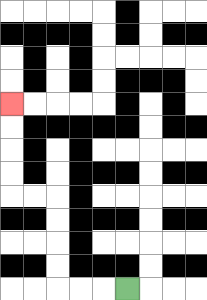{'start': '[5, 12]', 'end': '[0, 4]', 'path_directions': 'L,L,L,U,U,U,U,L,L,U,U,U,U', 'path_coordinates': '[[5, 12], [4, 12], [3, 12], [2, 12], [2, 11], [2, 10], [2, 9], [2, 8], [1, 8], [0, 8], [0, 7], [0, 6], [0, 5], [0, 4]]'}